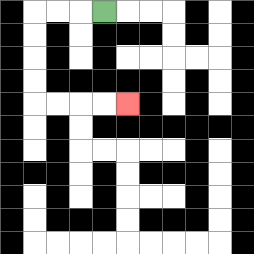{'start': '[4, 0]', 'end': '[5, 4]', 'path_directions': 'L,L,L,D,D,D,D,R,R,R,R', 'path_coordinates': '[[4, 0], [3, 0], [2, 0], [1, 0], [1, 1], [1, 2], [1, 3], [1, 4], [2, 4], [3, 4], [4, 4], [5, 4]]'}